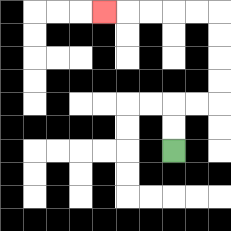{'start': '[7, 6]', 'end': '[4, 0]', 'path_directions': 'U,U,R,R,U,U,U,U,L,L,L,L,L', 'path_coordinates': '[[7, 6], [7, 5], [7, 4], [8, 4], [9, 4], [9, 3], [9, 2], [9, 1], [9, 0], [8, 0], [7, 0], [6, 0], [5, 0], [4, 0]]'}